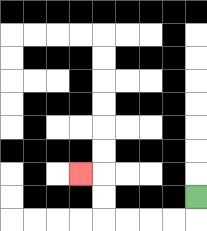{'start': '[8, 8]', 'end': '[3, 7]', 'path_directions': 'D,L,L,L,L,U,U,L', 'path_coordinates': '[[8, 8], [8, 9], [7, 9], [6, 9], [5, 9], [4, 9], [4, 8], [4, 7], [3, 7]]'}